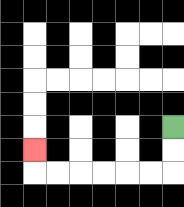{'start': '[7, 5]', 'end': '[1, 6]', 'path_directions': 'D,D,L,L,L,L,L,L,U', 'path_coordinates': '[[7, 5], [7, 6], [7, 7], [6, 7], [5, 7], [4, 7], [3, 7], [2, 7], [1, 7], [1, 6]]'}